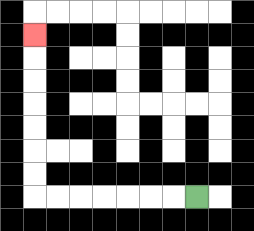{'start': '[8, 8]', 'end': '[1, 1]', 'path_directions': 'L,L,L,L,L,L,L,U,U,U,U,U,U,U', 'path_coordinates': '[[8, 8], [7, 8], [6, 8], [5, 8], [4, 8], [3, 8], [2, 8], [1, 8], [1, 7], [1, 6], [1, 5], [1, 4], [1, 3], [1, 2], [1, 1]]'}